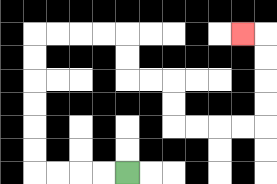{'start': '[5, 7]', 'end': '[10, 1]', 'path_directions': 'L,L,L,L,U,U,U,U,U,U,R,R,R,R,D,D,R,R,D,D,R,R,R,R,U,U,U,U,L', 'path_coordinates': '[[5, 7], [4, 7], [3, 7], [2, 7], [1, 7], [1, 6], [1, 5], [1, 4], [1, 3], [1, 2], [1, 1], [2, 1], [3, 1], [4, 1], [5, 1], [5, 2], [5, 3], [6, 3], [7, 3], [7, 4], [7, 5], [8, 5], [9, 5], [10, 5], [11, 5], [11, 4], [11, 3], [11, 2], [11, 1], [10, 1]]'}